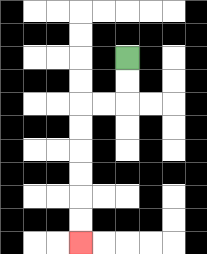{'start': '[5, 2]', 'end': '[3, 10]', 'path_directions': 'D,D,L,L,D,D,D,D,D,D', 'path_coordinates': '[[5, 2], [5, 3], [5, 4], [4, 4], [3, 4], [3, 5], [3, 6], [3, 7], [3, 8], [3, 9], [3, 10]]'}